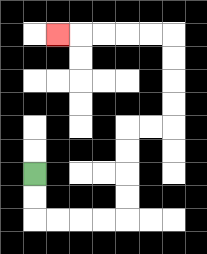{'start': '[1, 7]', 'end': '[2, 1]', 'path_directions': 'D,D,R,R,R,R,U,U,U,U,R,R,U,U,U,U,L,L,L,L,L', 'path_coordinates': '[[1, 7], [1, 8], [1, 9], [2, 9], [3, 9], [4, 9], [5, 9], [5, 8], [5, 7], [5, 6], [5, 5], [6, 5], [7, 5], [7, 4], [7, 3], [7, 2], [7, 1], [6, 1], [5, 1], [4, 1], [3, 1], [2, 1]]'}